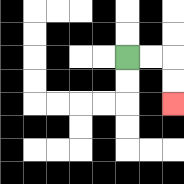{'start': '[5, 2]', 'end': '[7, 4]', 'path_directions': 'R,R,D,D', 'path_coordinates': '[[5, 2], [6, 2], [7, 2], [7, 3], [7, 4]]'}